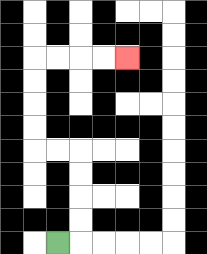{'start': '[2, 10]', 'end': '[5, 2]', 'path_directions': 'R,U,U,U,U,L,L,U,U,U,U,R,R,R,R', 'path_coordinates': '[[2, 10], [3, 10], [3, 9], [3, 8], [3, 7], [3, 6], [2, 6], [1, 6], [1, 5], [1, 4], [1, 3], [1, 2], [2, 2], [3, 2], [4, 2], [5, 2]]'}